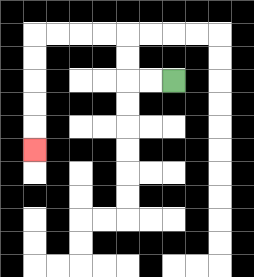{'start': '[7, 3]', 'end': '[1, 6]', 'path_directions': 'L,L,U,U,L,L,L,L,D,D,D,D,D', 'path_coordinates': '[[7, 3], [6, 3], [5, 3], [5, 2], [5, 1], [4, 1], [3, 1], [2, 1], [1, 1], [1, 2], [1, 3], [1, 4], [1, 5], [1, 6]]'}